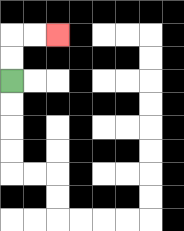{'start': '[0, 3]', 'end': '[2, 1]', 'path_directions': 'U,U,R,R', 'path_coordinates': '[[0, 3], [0, 2], [0, 1], [1, 1], [2, 1]]'}